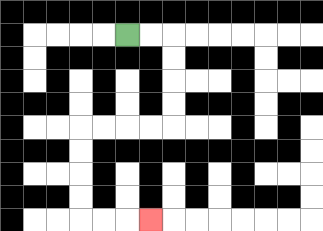{'start': '[5, 1]', 'end': '[6, 9]', 'path_directions': 'R,R,D,D,D,D,L,L,L,L,D,D,D,D,R,R,R', 'path_coordinates': '[[5, 1], [6, 1], [7, 1], [7, 2], [7, 3], [7, 4], [7, 5], [6, 5], [5, 5], [4, 5], [3, 5], [3, 6], [3, 7], [3, 8], [3, 9], [4, 9], [5, 9], [6, 9]]'}